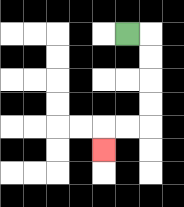{'start': '[5, 1]', 'end': '[4, 6]', 'path_directions': 'R,D,D,D,D,L,L,D', 'path_coordinates': '[[5, 1], [6, 1], [6, 2], [6, 3], [6, 4], [6, 5], [5, 5], [4, 5], [4, 6]]'}